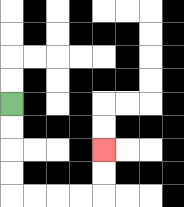{'start': '[0, 4]', 'end': '[4, 6]', 'path_directions': 'D,D,D,D,R,R,R,R,U,U', 'path_coordinates': '[[0, 4], [0, 5], [0, 6], [0, 7], [0, 8], [1, 8], [2, 8], [3, 8], [4, 8], [4, 7], [4, 6]]'}